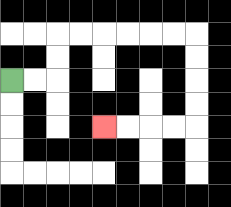{'start': '[0, 3]', 'end': '[4, 5]', 'path_directions': 'R,R,U,U,R,R,R,R,R,R,D,D,D,D,L,L,L,L', 'path_coordinates': '[[0, 3], [1, 3], [2, 3], [2, 2], [2, 1], [3, 1], [4, 1], [5, 1], [6, 1], [7, 1], [8, 1], [8, 2], [8, 3], [8, 4], [8, 5], [7, 5], [6, 5], [5, 5], [4, 5]]'}